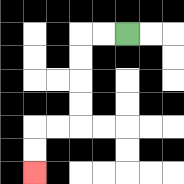{'start': '[5, 1]', 'end': '[1, 7]', 'path_directions': 'L,L,D,D,D,D,L,L,D,D', 'path_coordinates': '[[5, 1], [4, 1], [3, 1], [3, 2], [3, 3], [3, 4], [3, 5], [2, 5], [1, 5], [1, 6], [1, 7]]'}